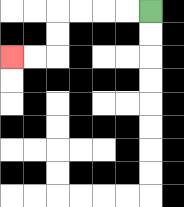{'start': '[6, 0]', 'end': '[0, 2]', 'path_directions': 'L,L,L,L,D,D,L,L', 'path_coordinates': '[[6, 0], [5, 0], [4, 0], [3, 0], [2, 0], [2, 1], [2, 2], [1, 2], [0, 2]]'}